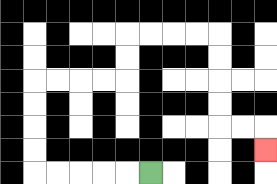{'start': '[6, 7]', 'end': '[11, 6]', 'path_directions': 'L,L,L,L,L,U,U,U,U,R,R,R,R,U,U,R,R,R,R,D,D,D,D,R,R,D', 'path_coordinates': '[[6, 7], [5, 7], [4, 7], [3, 7], [2, 7], [1, 7], [1, 6], [1, 5], [1, 4], [1, 3], [2, 3], [3, 3], [4, 3], [5, 3], [5, 2], [5, 1], [6, 1], [7, 1], [8, 1], [9, 1], [9, 2], [9, 3], [9, 4], [9, 5], [10, 5], [11, 5], [11, 6]]'}